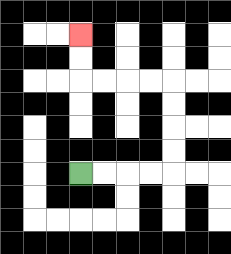{'start': '[3, 7]', 'end': '[3, 1]', 'path_directions': 'R,R,R,R,U,U,U,U,L,L,L,L,U,U', 'path_coordinates': '[[3, 7], [4, 7], [5, 7], [6, 7], [7, 7], [7, 6], [7, 5], [7, 4], [7, 3], [6, 3], [5, 3], [4, 3], [3, 3], [3, 2], [3, 1]]'}